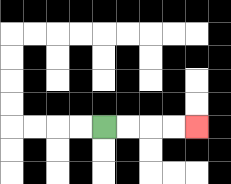{'start': '[4, 5]', 'end': '[8, 5]', 'path_directions': 'R,R,R,R', 'path_coordinates': '[[4, 5], [5, 5], [6, 5], [7, 5], [8, 5]]'}